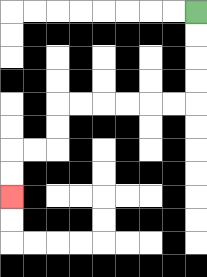{'start': '[8, 0]', 'end': '[0, 8]', 'path_directions': 'D,D,D,D,L,L,L,L,L,L,D,D,L,L,D,D', 'path_coordinates': '[[8, 0], [8, 1], [8, 2], [8, 3], [8, 4], [7, 4], [6, 4], [5, 4], [4, 4], [3, 4], [2, 4], [2, 5], [2, 6], [1, 6], [0, 6], [0, 7], [0, 8]]'}